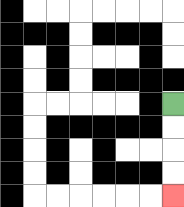{'start': '[7, 4]', 'end': '[7, 8]', 'path_directions': 'D,D,D,D', 'path_coordinates': '[[7, 4], [7, 5], [7, 6], [7, 7], [7, 8]]'}